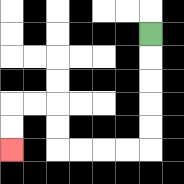{'start': '[6, 1]', 'end': '[0, 6]', 'path_directions': 'D,D,D,D,D,L,L,L,L,U,U,L,L,D,D', 'path_coordinates': '[[6, 1], [6, 2], [6, 3], [6, 4], [6, 5], [6, 6], [5, 6], [4, 6], [3, 6], [2, 6], [2, 5], [2, 4], [1, 4], [0, 4], [0, 5], [0, 6]]'}